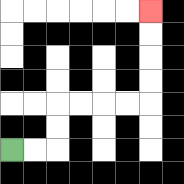{'start': '[0, 6]', 'end': '[6, 0]', 'path_directions': 'R,R,U,U,R,R,R,R,U,U,U,U', 'path_coordinates': '[[0, 6], [1, 6], [2, 6], [2, 5], [2, 4], [3, 4], [4, 4], [5, 4], [6, 4], [6, 3], [6, 2], [6, 1], [6, 0]]'}